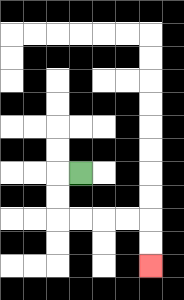{'start': '[3, 7]', 'end': '[6, 11]', 'path_directions': 'L,D,D,R,R,R,R,D,D', 'path_coordinates': '[[3, 7], [2, 7], [2, 8], [2, 9], [3, 9], [4, 9], [5, 9], [6, 9], [6, 10], [6, 11]]'}